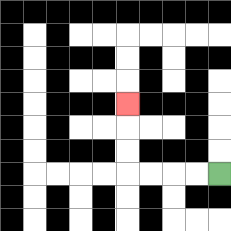{'start': '[9, 7]', 'end': '[5, 4]', 'path_directions': 'L,L,L,L,U,U,U', 'path_coordinates': '[[9, 7], [8, 7], [7, 7], [6, 7], [5, 7], [5, 6], [5, 5], [5, 4]]'}